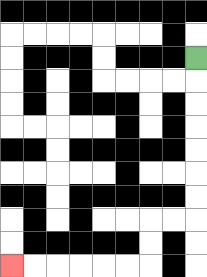{'start': '[8, 2]', 'end': '[0, 11]', 'path_directions': 'D,D,D,D,D,D,D,L,L,D,D,L,L,L,L,L,L', 'path_coordinates': '[[8, 2], [8, 3], [8, 4], [8, 5], [8, 6], [8, 7], [8, 8], [8, 9], [7, 9], [6, 9], [6, 10], [6, 11], [5, 11], [4, 11], [3, 11], [2, 11], [1, 11], [0, 11]]'}